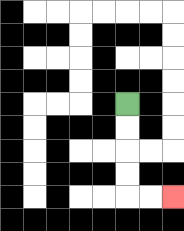{'start': '[5, 4]', 'end': '[7, 8]', 'path_directions': 'D,D,D,D,R,R', 'path_coordinates': '[[5, 4], [5, 5], [5, 6], [5, 7], [5, 8], [6, 8], [7, 8]]'}